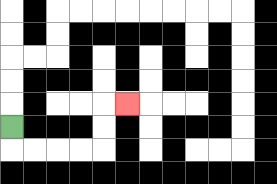{'start': '[0, 5]', 'end': '[5, 4]', 'path_directions': 'D,R,R,R,R,U,U,R', 'path_coordinates': '[[0, 5], [0, 6], [1, 6], [2, 6], [3, 6], [4, 6], [4, 5], [4, 4], [5, 4]]'}